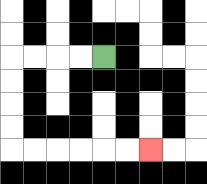{'start': '[4, 2]', 'end': '[6, 6]', 'path_directions': 'L,L,L,L,D,D,D,D,R,R,R,R,R,R', 'path_coordinates': '[[4, 2], [3, 2], [2, 2], [1, 2], [0, 2], [0, 3], [0, 4], [0, 5], [0, 6], [1, 6], [2, 6], [3, 6], [4, 6], [5, 6], [6, 6]]'}